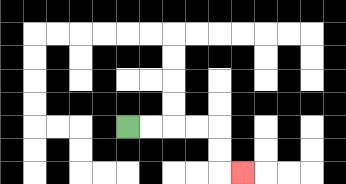{'start': '[5, 5]', 'end': '[10, 7]', 'path_directions': 'R,R,R,R,D,D,R', 'path_coordinates': '[[5, 5], [6, 5], [7, 5], [8, 5], [9, 5], [9, 6], [9, 7], [10, 7]]'}